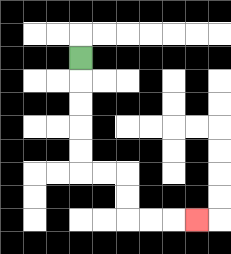{'start': '[3, 2]', 'end': '[8, 9]', 'path_directions': 'D,D,D,D,D,R,R,D,D,R,R,R', 'path_coordinates': '[[3, 2], [3, 3], [3, 4], [3, 5], [3, 6], [3, 7], [4, 7], [5, 7], [5, 8], [5, 9], [6, 9], [7, 9], [8, 9]]'}